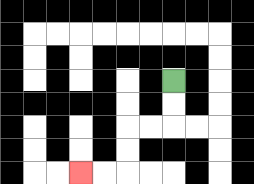{'start': '[7, 3]', 'end': '[3, 7]', 'path_directions': 'D,D,L,L,D,D,L,L', 'path_coordinates': '[[7, 3], [7, 4], [7, 5], [6, 5], [5, 5], [5, 6], [5, 7], [4, 7], [3, 7]]'}